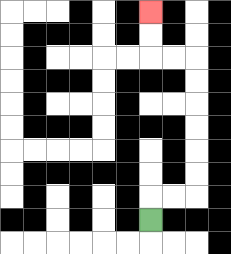{'start': '[6, 9]', 'end': '[6, 0]', 'path_directions': 'U,R,R,U,U,U,U,U,U,L,L,U,U', 'path_coordinates': '[[6, 9], [6, 8], [7, 8], [8, 8], [8, 7], [8, 6], [8, 5], [8, 4], [8, 3], [8, 2], [7, 2], [6, 2], [6, 1], [6, 0]]'}